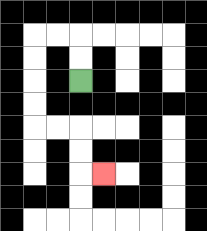{'start': '[3, 3]', 'end': '[4, 7]', 'path_directions': 'U,U,L,L,D,D,D,D,R,R,D,D,R', 'path_coordinates': '[[3, 3], [3, 2], [3, 1], [2, 1], [1, 1], [1, 2], [1, 3], [1, 4], [1, 5], [2, 5], [3, 5], [3, 6], [3, 7], [4, 7]]'}